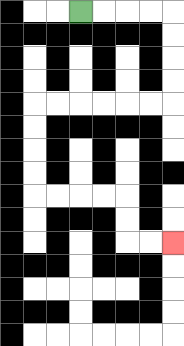{'start': '[3, 0]', 'end': '[7, 10]', 'path_directions': 'R,R,R,R,D,D,D,D,L,L,L,L,L,L,D,D,D,D,R,R,R,R,D,D,R,R', 'path_coordinates': '[[3, 0], [4, 0], [5, 0], [6, 0], [7, 0], [7, 1], [7, 2], [7, 3], [7, 4], [6, 4], [5, 4], [4, 4], [3, 4], [2, 4], [1, 4], [1, 5], [1, 6], [1, 7], [1, 8], [2, 8], [3, 8], [4, 8], [5, 8], [5, 9], [5, 10], [6, 10], [7, 10]]'}